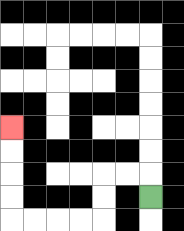{'start': '[6, 8]', 'end': '[0, 5]', 'path_directions': 'U,L,L,D,D,L,L,L,L,U,U,U,U', 'path_coordinates': '[[6, 8], [6, 7], [5, 7], [4, 7], [4, 8], [4, 9], [3, 9], [2, 9], [1, 9], [0, 9], [0, 8], [0, 7], [0, 6], [0, 5]]'}